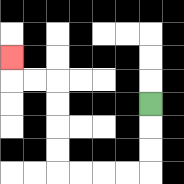{'start': '[6, 4]', 'end': '[0, 2]', 'path_directions': 'D,D,D,L,L,L,L,U,U,U,U,L,L,U', 'path_coordinates': '[[6, 4], [6, 5], [6, 6], [6, 7], [5, 7], [4, 7], [3, 7], [2, 7], [2, 6], [2, 5], [2, 4], [2, 3], [1, 3], [0, 3], [0, 2]]'}